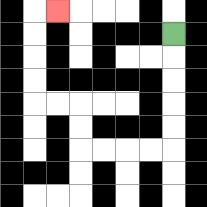{'start': '[7, 1]', 'end': '[2, 0]', 'path_directions': 'D,D,D,D,D,L,L,L,L,U,U,L,L,U,U,U,U,R', 'path_coordinates': '[[7, 1], [7, 2], [7, 3], [7, 4], [7, 5], [7, 6], [6, 6], [5, 6], [4, 6], [3, 6], [3, 5], [3, 4], [2, 4], [1, 4], [1, 3], [1, 2], [1, 1], [1, 0], [2, 0]]'}